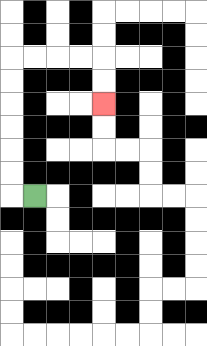{'start': '[1, 8]', 'end': '[4, 4]', 'path_directions': 'L,U,U,U,U,U,U,R,R,R,R,D,D', 'path_coordinates': '[[1, 8], [0, 8], [0, 7], [0, 6], [0, 5], [0, 4], [0, 3], [0, 2], [1, 2], [2, 2], [3, 2], [4, 2], [4, 3], [4, 4]]'}